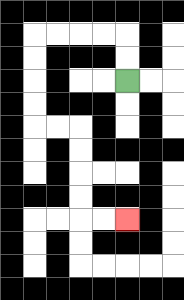{'start': '[5, 3]', 'end': '[5, 9]', 'path_directions': 'U,U,L,L,L,L,D,D,D,D,R,R,D,D,D,D,R,R', 'path_coordinates': '[[5, 3], [5, 2], [5, 1], [4, 1], [3, 1], [2, 1], [1, 1], [1, 2], [1, 3], [1, 4], [1, 5], [2, 5], [3, 5], [3, 6], [3, 7], [3, 8], [3, 9], [4, 9], [5, 9]]'}